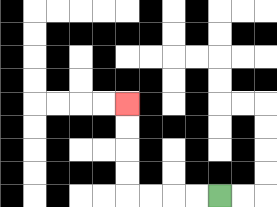{'start': '[9, 8]', 'end': '[5, 4]', 'path_directions': 'L,L,L,L,U,U,U,U', 'path_coordinates': '[[9, 8], [8, 8], [7, 8], [6, 8], [5, 8], [5, 7], [5, 6], [5, 5], [5, 4]]'}